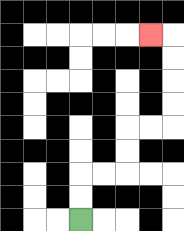{'start': '[3, 9]', 'end': '[6, 1]', 'path_directions': 'U,U,R,R,U,U,R,R,U,U,U,U,L', 'path_coordinates': '[[3, 9], [3, 8], [3, 7], [4, 7], [5, 7], [5, 6], [5, 5], [6, 5], [7, 5], [7, 4], [7, 3], [7, 2], [7, 1], [6, 1]]'}